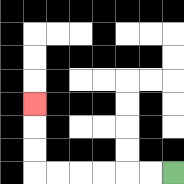{'start': '[7, 7]', 'end': '[1, 4]', 'path_directions': 'L,L,L,L,L,L,U,U,U', 'path_coordinates': '[[7, 7], [6, 7], [5, 7], [4, 7], [3, 7], [2, 7], [1, 7], [1, 6], [1, 5], [1, 4]]'}